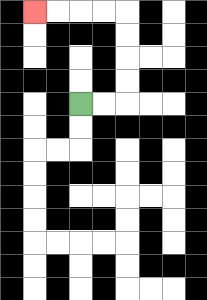{'start': '[3, 4]', 'end': '[1, 0]', 'path_directions': 'R,R,U,U,U,U,L,L,L,L', 'path_coordinates': '[[3, 4], [4, 4], [5, 4], [5, 3], [5, 2], [5, 1], [5, 0], [4, 0], [3, 0], [2, 0], [1, 0]]'}